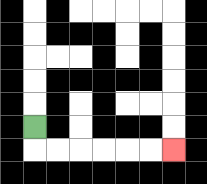{'start': '[1, 5]', 'end': '[7, 6]', 'path_directions': 'D,R,R,R,R,R,R', 'path_coordinates': '[[1, 5], [1, 6], [2, 6], [3, 6], [4, 6], [5, 6], [6, 6], [7, 6]]'}